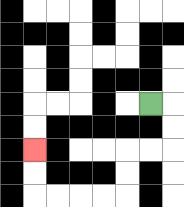{'start': '[6, 4]', 'end': '[1, 6]', 'path_directions': 'R,D,D,L,L,D,D,L,L,L,L,U,U', 'path_coordinates': '[[6, 4], [7, 4], [7, 5], [7, 6], [6, 6], [5, 6], [5, 7], [5, 8], [4, 8], [3, 8], [2, 8], [1, 8], [1, 7], [1, 6]]'}